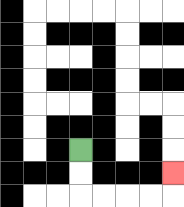{'start': '[3, 6]', 'end': '[7, 7]', 'path_directions': 'D,D,R,R,R,R,U', 'path_coordinates': '[[3, 6], [3, 7], [3, 8], [4, 8], [5, 8], [6, 8], [7, 8], [7, 7]]'}